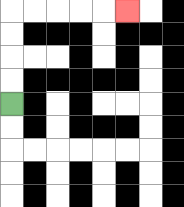{'start': '[0, 4]', 'end': '[5, 0]', 'path_directions': 'U,U,U,U,R,R,R,R,R', 'path_coordinates': '[[0, 4], [0, 3], [0, 2], [0, 1], [0, 0], [1, 0], [2, 0], [3, 0], [4, 0], [5, 0]]'}